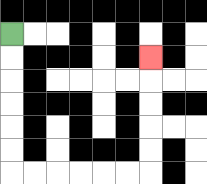{'start': '[0, 1]', 'end': '[6, 2]', 'path_directions': 'D,D,D,D,D,D,R,R,R,R,R,R,U,U,U,U,U', 'path_coordinates': '[[0, 1], [0, 2], [0, 3], [0, 4], [0, 5], [0, 6], [0, 7], [1, 7], [2, 7], [3, 7], [4, 7], [5, 7], [6, 7], [6, 6], [6, 5], [6, 4], [6, 3], [6, 2]]'}